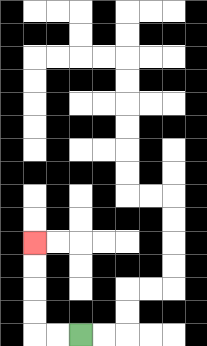{'start': '[3, 14]', 'end': '[1, 10]', 'path_directions': 'L,L,U,U,U,U', 'path_coordinates': '[[3, 14], [2, 14], [1, 14], [1, 13], [1, 12], [1, 11], [1, 10]]'}